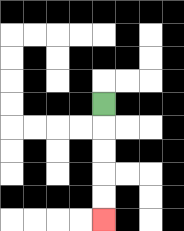{'start': '[4, 4]', 'end': '[4, 9]', 'path_directions': 'D,D,D,D,D', 'path_coordinates': '[[4, 4], [4, 5], [4, 6], [4, 7], [4, 8], [4, 9]]'}